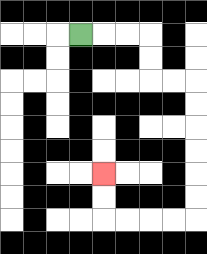{'start': '[3, 1]', 'end': '[4, 7]', 'path_directions': 'R,R,R,D,D,R,R,D,D,D,D,D,D,L,L,L,L,U,U', 'path_coordinates': '[[3, 1], [4, 1], [5, 1], [6, 1], [6, 2], [6, 3], [7, 3], [8, 3], [8, 4], [8, 5], [8, 6], [8, 7], [8, 8], [8, 9], [7, 9], [6, 9], [5, 9], [4, 9], [4, 8], [4, 7]]'}